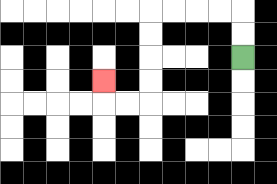{'start': '[10, 2]', 'end': '[4, 3]', 'path_directions': 'U,U,L,L,L,L,D,D,D,D,L,L,U', 'path_coordinates': '[[10, 2], [10, 1], [10, 0], [9, 0], [8, 0], [7, 0], [6, 0], [6, 1], [6, 2], [6, 3], [6, 4], [5, 4], [4, 4], [4, 3]]'}